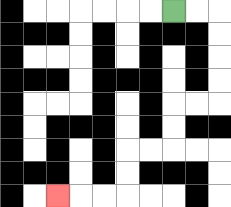{'start': '[7, 0]', 'end': '[2, 8]', 'path_directions': 'R,R,D,D,D,D,L,L,D,D,L,L,D,D,L,L,L', 'path_coordinates': '[[7, 0], [8, 0], [9, 0], [9, 1], [9, 2], [9, 3], [9, 4], [8, 4], [7, 4], [7, 5], [7, 6], [6, 6], [5, 6], [5, 7], [5, 8], [4, 8], [3, 8], [2, 8]]'}